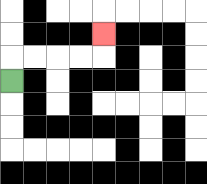{'start': '[0, 3]', 'end': '[4, 1]', 'path_directions': 'U,R,R,R,R,U', 'path_coordinates': '[[0, 3], [0, 2], [1, 2], [2, 2], [3, 2], [4, 2], [4, 1]]'}